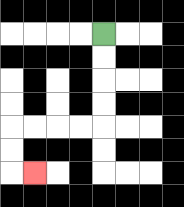{'start': '[4, 1]', 'end': '[1, 7]', 'path_directions': 'D,D,D,D,L,L,L,L,D,D,R', 'path_coordinates': '[[4, 1], [4, 2], [4, 3], [4, 4], [4, 5], [3, 5], [2, 5], [1, 5], [0, 5], [0, 6], [0, 7], [1, 7]]'}